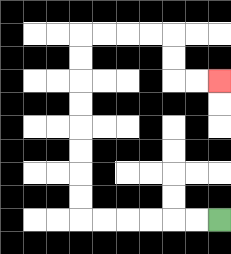{'start': '[9, 9]', 'end': '[9, 3]', 'path_directions': 'L,L,L,L,L,L,U,U,U,U,U,U,U,U,R,R,R,R,D,D,R,R', 'path_coordinates': '[[9, 9], [8, 9], [7, 9], [6, 9], [5, 9], [4, 9], [3, 9], [3, 8], [3, 7], [3, 6], [3, 5], [3, 4], [3, 3], [3, 2], [3, 1], [4, 1], [5, 1], [6, 1], [7, 1], [7, 2], [7, 3], [8, 3], [9, 3]]'}